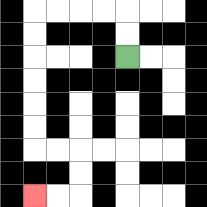{'start': '[5, 2]', 'end': '[1, 8]', 'path_directions': 'U,U,L,L,L,L,D,D,D,D,D,D,R,R,D,D,L,L', 'path_coordinates': '[[5, 2], [5, 1], [5, 0], [4, 0], [3, 0], [2, 0], [1, 0], [1, 1], [1, 2], [1, 3], [1, 4], [1, 5], [1, 6], [2, 6], [3, 6], [3, 7], [3, 8], [2, 8], [1, 8]]'}